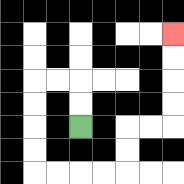{'start': '[3, 5]', 'end': '[7, 1]', 'path_directions': 'U,U,L,L,D,D,D,D,R,R,R,R,U,U,R,R,U,U,U,U', 'path_coordinates': '[[3, 5], [3, 4], [3, 3], [2, 3], [1, 3], [1, 4], [1, 5], [1, 6], [1, 7], [2, 7], [3, 7], [4, 7], [5, 7], [5, 6], [5, 5], [6, 5], [7, 5], [7, 4], [7, 3], [7, 2], [7, 1]]'}